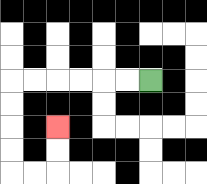{'start': '[6, 3]', 'end': '[2, 5]', 'path_directions': 'L,L,L,L,L,L,D,D,D,D,R,R,U,U', 'path_coordinates': '[[6, 3], [5, 3], [4, 3], [3, 3], [2, 3], [1, 3], [0, 3], [0, 4], [0, 5], [0, 6], [0, 7], [1, 7], [2, 7], [2, 6], [2, 5]]'}